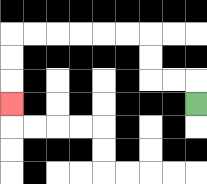{'start': '[8, 4]', 'end': '[0, 4]', 'path_directions': 'U,L,L,U,U,L,L,L,L,L,L,D,D,D', 'path_coordinates': '[[8, 4], [8, 3], [7, 3], [6, 3], [6, 2], [6, 1], [5, 1], [4, 1], [3, 1], [2, 1], [1, 1], [0, 1], [0, 2], [0, 3], [0, 4]]'}